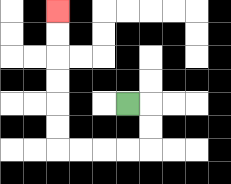{'start': '[5, 4]', 'end': '[2, 0]', 'path_directions': 'R,D,D,L,L,L,L,U,U,U,U,U,U', 'path_coordinates': '[[5, 4], [6, 4], [6, 5], [6, 6], [5, 6], [4, 6], [3, 6], [2, 6], [2, 5], [2, 4], [2, 3], [2, 2], [2, 1], [2, 0]]'}